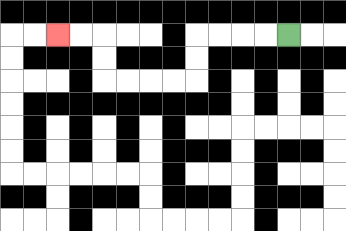{'start': '[12, 1]', 'end': '[2, 1]', 'path_directions': 'L,L,L,L,D,D,L,L,L,L,U,U,L,L', 'path_coordinates': '[[12, 1], [11, 1], [10, 1], [9, 1], [8, 1], [8, 2], [8, 3], [7, 3], [6, 3], [5, 3], [4, 3], [4, 2], [4, 1], [3, 1], [2, 1]]'}